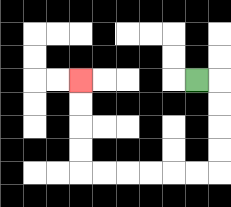{'start': '[8, 3]', 'end': '[3, 3]', 'path_directions': 'R,D,D,D,D,L,L,L,L,L,L,U,U,U,U', 'path_coordinates': '[[8, 3], [9, 3], [9, 4], [9, 5], [9, 6], [9, 7], [8, 7], [7, 7], [6, 7], [5, 7], [4, 7], [3, 7], [3, 6], [3, 5], [3, 4], [3, 3]]'}